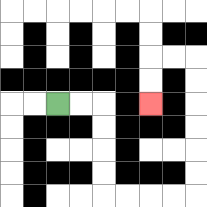{'start': '[2, 4]', 'end': '[6, 4]', 'path_directions': 'R,R,D,D,D,D,R,R,R,R,U,U,U,U,U,U,L,L,D,D', 'path_coordinates': '[[2, 4], [3, 4], [4, 4], [4, 5], [4, 6], [4, 7], [4, 8], [5, 8], [6, 8], [7, 8], [8, 8], [8, 7], [8, 6], [8, 5], [8, 4], [8, 3], [8, 2], [7, 2], [6, 2], [6, 3], [6, 4]]'}